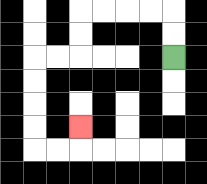{'start': '[7, 2]', 'end': '[3, 5]', 'path_directions': 'U,U,L,L,L,L,D,D,L,L,D,D,D,D,R,R,U', 'path_coordinates': '[[7, 2], [7, 1], [7, 0], [6, 0], [5, 0], [4, 0], [3, 0], [3, 1], [3, 2], [2, 2], [1, 2], [1, 3], [1, 4], [1, 5], [1, 6], [2, 6], [3, 6], [3, 5]]'}